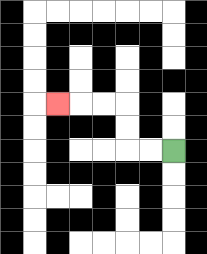{'start': '[7, 6]', 'end': '[2, 4]', 'path_directions': 'L,L,U,U,L,L,L', 'path_coordinates': '[[7, 6], [6, 6], [5, 6], [5, 5], [5, 4], [4, 4], [3, 4], [2, 4]]'}